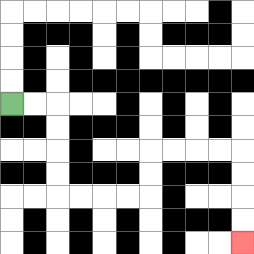{'start': '[0, 4]', 'end': '[10, 10]', 'path_directions': 'R,R,D,D,D,D,R,R,R,R,U,U,R,R,R,R,D,D,D,D', 'path_coordinates': '[[0, 4], [1, 4], [2, 4], [2, 5], [2, 6], [2, 7], [2, 8], [3, 8], [4, 8], [5, 8], [6, 8], [6, 7], [6, 6], [7, 6], [8, 6], [9, 6], [10, 6], [10, 7], [10, 8], [10, 9], [10, 10]]'}